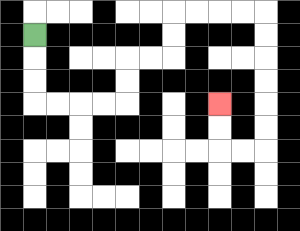{'start': '[1, 1]', 'end': '[9, 4]', 'path_directions': 'D,D,D,R,R,R,R,U,U,R,R,U,U,R,R,R,R,D,D,D,D,D,D,L,L,U,U', 'path_coordinates': '[[1, 1], [1, 2], [1, 3], [1, 4], [2, 4], [3, 4], [4, 4], [5, 4], [5, 3], [5, 2], [6, 2], [7, 2], [7, 1], [7, 0], [8, 0], [9, 0], [10, 0], [11, 0], [11, 1], [11, 2], [11, 3], [11, 4], [11, 5], [11, 6], [10, 6], [9, 6], [9, 5], [9, 4]]'}